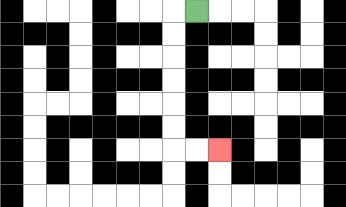{'start': '[8, 0]', 'end': '[9, 6]', 'path_directions': 'L,D,D,D,D,D,D,R,R', 'path_coordinates': '[[8, 0], [7, 0], [7, 1], [7, 2], [7, 3], [7, 4], [7, 5], [7, 6], [8, 6], [9, 6]]'}